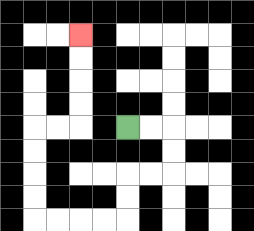{'start': '[5, 5]', 'end': '[3, 1]', 'path_directions': 'R,R,D,D,L,L,D,D,L,L,L,L,U,U,U,U,R,R,U,U,U,U', 'path_coordinates': '[[5, 5], [6, 5], [7, 5], [7, 6], [7, 7], [6, 7], [5, 7], [5, 8], [5, 9], [4, 9], [3, 9], [2, 9], [1, 9], [1, 8], [1, 7], [1, 6], [1, 5], [2, 5], [3, 5], [3, 4], [3, 3], [3, 2], [3, 1]]'}